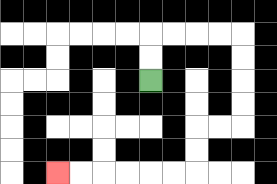{'start': '[6, 3]', 'end': '[2, 7]', 'path_directions': 'U,U,R,R,R,R,D,D,D,D,L,L,D,D,L,L,L,L,L,L', 'path_coordinates': '[[6, 3], [6, 2], [6, 1], [7, 1], [8, 1], [9, 1], [10, 1], [10, 2], [10, 3], [10, 4], [10, 5], [9, 5], [8, 5], [8, 6], [8, 7], [7, 7], [6, 7], [5, 7], [4, 7], [3, 7], [2, 7]]'}